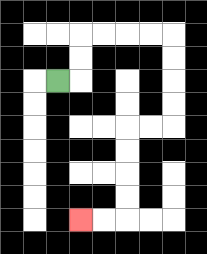{'start': '[2, 3]', 'end': '[3, 9]', 'path_directions': 'R,U,U,R,R,R,R,D,D,D,D,L,L,D,D,D,D,L,L', 'path_coordinates': '[[2, 3], [3, 3], [3, 2], [3, 1], [4, 1], [5, 1], [6, 1], [7, 1], [7, 2], [7, 3], [7, 4], [7, 5], [6, 5], [5, 5], [5, 6], [5, 7], [5, 8], [5, 9], [4, 9], [3, 9]]'}